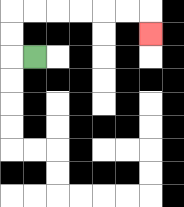{'start': '[1, 2]', 'end': '[6, 1]', 'path_directions': 'L,U,U,R,R,R,R,R,R,D', 'path_coordinates': '[[1, 2], [0, 2], [0, 1], [0, 0], [1, 0], [2, 0], [3, 0], [4, 0], [5, 0], [6, 0], [6, 1]]'}